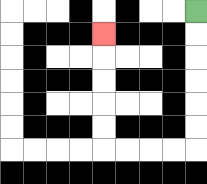{'start': '[8, 0]', 'end': '[4, 1]', 'path_directions': 'D,D,D,D,D,D,L,L,L,L,U,U,U,U,U', 'path_coordinates': '[[8, 0], [8, 1], [8, 2], [8, 3], [8, 4], [8, 5], [8, 6], [7, 6], [6, 6], [5, 6], [4, 6], [4, 5], [4, 4], [4, 3], [4, 2], [4, 1]]'}